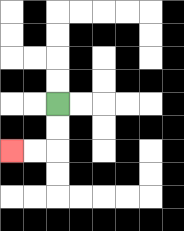{'start': '[2, 4]', 'end': '[0, 6]', 'path_directions': 'D,D,L,L', 'path_coordinates': '[[2, 4], [2, 5], [2, 6], [1, 6], [0, 6]]'}